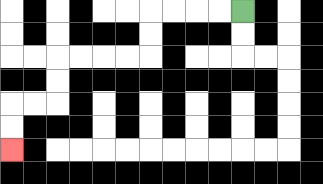{'start': '[10, 0]', 'end': '[0, 6]', 'path_directions': 'L,L,L,L,D,D,L,L,L,L,D,D,L,L,D,D', 'path_coordinates': '[[10, 0], [9, 0], [8, 0], [7, 0], [6, 0], [6, 1], [6, 2], [5, 2], [4, 2], [3, 2], [2, 2], [2, 3], [2, 4], [1, 4], [0, 4], [0, 5], [0, 6]]'}